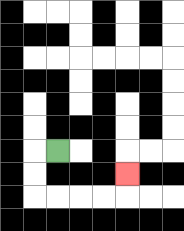{'start': '[2, 6]', 'end': '[5, 7]', 'path_directions': 'L,D,D,R,R,R,R,U', 'path_coordinates': '[[2, 6], [1, 6], [1, 7], [1, 8], [2, 8], [3, 8], [4, 8], [5, 8], [5, 7]]'}